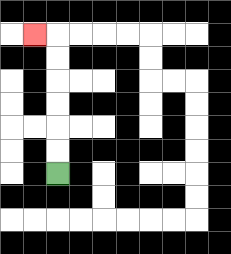{'start': '[2, 7]', 'end': '[1, 1]', 'path_directions': 'U,U,U,U,U,U,L', 'path_coordinates': '[[2, 7], [2, 6], [2, 5], [2, 4], [2, 3], [2, 2], [2, 1], [1, 1]]'}